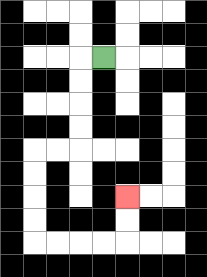{'start': '[4, 2]', 'end': '[5, 8]', 'path_directions': 'L,D,D,D,D,L,L,D,D,D,D,R,R,R,R,U,U', 'path_coordinates': '[[4, 2], [3, 2], [3, 3], [3, 4], [3, 5], [3, 6], [2, 6], [1, 6], [1, 7], [1, 8], [1, 9], [1, 10], [2, 10], [3, 10], [4, 10], [5, 10], [5, 9], [5, 8]]'}